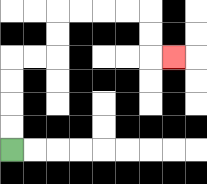{'start': '[0, 6]', 'end': '[7, 2]', 'path_directions': 'U,U,U,U,R,R,U,U,R,R,R,R,D,D,R', 'path_coordinates': '[[0, 6], [0, 5], [0, 4], [0, 3], [0, 2], [1, 2], [2, 2], [2, 1], [2, 0], [3, 0], [4, 0], [5, 0], [6, 0], [6, 1], [6, 2], [7, 2]]'}